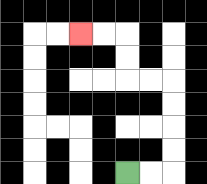{'start': '[5, 7]', 'end': '[3, 1]', 'path_directions': 'R,R,U,U,U,U,L,L,U,U,L,L', 'path_coordinates': '[[5, 7], [6, 7], [7, 7], [7, 6], [7, 5], [7, 4], [7, 3], [6, 3], [5, 3], [5, 2], [5, 1], [4, 1], [3, 1]]'}